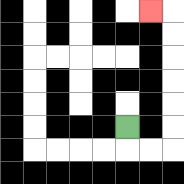{'start': '[5, 5]', 'end': '[6, 0]', 'path_directions': 'D,R,R,U,U,U,U,U,U,L', 'path_coordinates': '[[5, 5], [5, 6], [6, 6], [7, 6], [7, 5], [7, 4], [7, 3], [7, 2], [7, 1], [7, 0], [6, 0]]'}